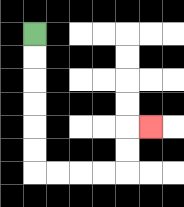{'start': '[1, 1]', 'end': '[6, 5]', 'path_directions': 'D,D,D,D,D,D,R,R,R,R,U,U,R', 'path_coordinates': '[[1, 1], [1, 2], [1, 3], [1, 4], [1, 5], [1, 6], [1, 7], [2, 7], [3, 7], [4, 7], [5, 7], [5, 6], [5, 5], [6, 5]]'}